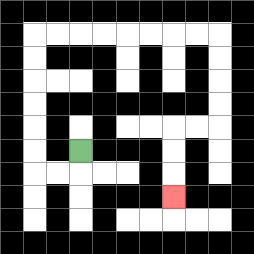{'start': '[3, 6]', 'end': '[7, 8]', 'path_directions': 'D,L,L,U,U,U,U,U,U,R,R,R,R,R,R,R,R,D,D,D,D,L,L,D,D,D', 'path_coordinates': '[[3, 6], [3, 7], [2, 7], [1, 7], [1, 6], [1, 5], [1, 4], [1, 3], [1, 2], [1, 1], [2, 1], [3, 1], [4, 1], [5, 1], [6, 1], [7, 1], [8, 1], [9, 1], [9, 2], [9, 3], [9, 4], [9, 5], [8, 5], [7, 5], [7, 6], [7, 7], [7, 8]]'}